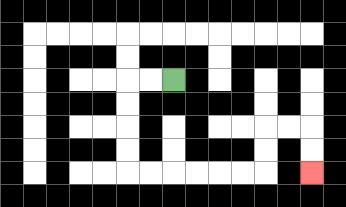{'start': '[7, 3]', 'end': '[13, 7]', 'path_directions': 'L,L,D,D,D,D,R,R,R,R,R,R,U,U,R,R,D,D', 'path_coordinates': '[[7, 3], [6, 3], [5, 3], [5, 4], [5, 5], [5, 6], [5, 7], [6, 7], [7, 7], [8, 7], [9, 7], [10, 7], [11, 7], [11, 6], [11, 5], [12, 5], [13, 5], [13, 6], [13, 7]]'}